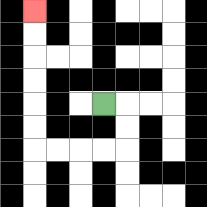{'start': '[4, 4]', 'end': '[1, 0]', 'path_directions': 'R,D,D,L,L,L,L,U,U,U,U,U,U', 'path_coordinates': '[[4, 4], [5, 4], [5, 5], [5, 6], [4, 6], [3, 6], [2, 6], [1, 6], [1, 5], [1, 4], [1, 3], [1, 2], [1, 1], [1, 0]]'}